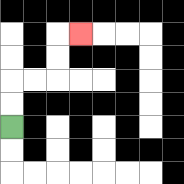{'start': '[0, 5]', 'end': '[3, 1]', 'path_directions': 'U,U,R,R,U,U,R', 'path_coordinates': '[[0, 5], [0, 4], [0, 3], [1, 3], [2, 3], [2, 2], [2, 1], [3, 1]]'}